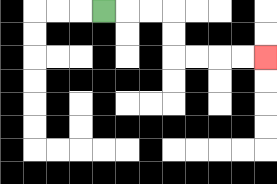{'start': '[4, 0]', 'end': '[11, 2]', 'path_directions': 'R,R,R,D,D,R,R,R,R', 'path_coordinates': '[[4, 0], [5, 0], [6, 0], [7, 0], [7, 1], [7, 2], [8, 2], [9, 2], [10, 2], [11, 2]]'}